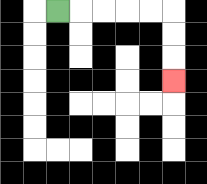{'start': '[2, 0]', 'end': '[7, 3]', 'path_directions': 'R,R,R,R,R,D,D,D', 'path_coordinates': '[[2, 0], [3, 0], [4, 0], [5, 0], [6, 0], [7, 0], [7, 1], [7, 2], [7, 3]]'}